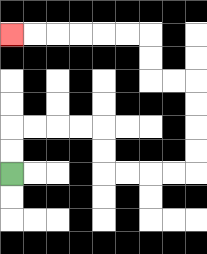{'start': '[0, 7]', 'end': '[0, 1]', 'path_directions': 'U,U,R,R,R,R,D,D,R,R,R,R,U,U,U,U,L,L,U,U,L,L,L,L,L,L', 'path_coordinates': '[[0, 7], [0, 6], [0, 5], [1, 5], [2, 5], [3, 5], [4, 5], [4, 6], [4, 7], [5, 7], [6, 7], [7, 7], [8, 7], [8, 6], [8, 5], [8, 4], [8, 3], [7, 3], [6, 3], [6, 2], [6, 1], [5, 1], [4, 1], [3, 1], [2, 1], [1, 1], [0, 1]]'}